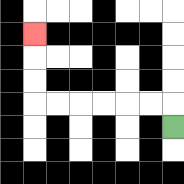{'start': '[7, 5]', 'end': '[1, 1]', 'path_directions': 'U,L,L,L,L,L,L,U,U,U', 'path_coordinates': '[[7, 5], [7, 4], [6, 4], [5, 4], [4, 4], [3, 4], [2, 4], [1, 4], [1, 3], [1, 2], [1, 1]]'}